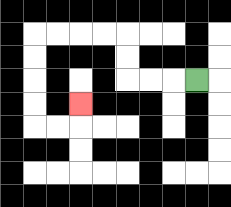{'start': '[8, 3]', 'end': '[3, 4]', 'path_directions': 'L,L,L,U,U,L,L,L,L,D,D,D,D,R,R,U', 'path_coordinates': '[[8, 3], [7, 3], [6, 3], [5, 3], [5, 2], [5, 1], [4, 1], [3, 1], [2, 1], [1, 1], [1, 2], [1, 3], [1, 4], [1, 5], [2, 5], [3, 5], [3, 4]]'}